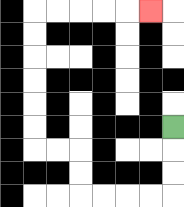{'start': '[7, 5]', 'end': '[6, 0]', 'path_directions': 'D,D,D,L,L,L,L,U,U,L,L,U,U,U,U,U,U,R,R,R,R,R', 'path_coordinates': '[[7, 5], [7, 6], [7, 7], [7, 8], [6, 8], [5, 8], [4, 8], [3, 8], [3, 7], [3, 6], [2, 6], [1, 6], [1, 5], [1, 4], [1, 3], [1, 2], [1, 1], [1, 0], [2, 0], [3, 0], [4, 0], [5, 0], [6, 0]]'}